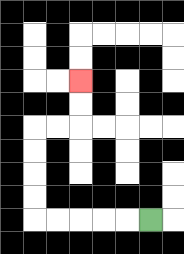{'start': '[6, 9]', 'end': '[3, 3]', 'path_directions': 'L,L,L,L,L,U,U,U,U,R,R,U,U', 'path_coordinates': '[[6, 9], [5, 9], [4, 9], [3, 9], [2, 9], [1, 9], [1, 8], [1, 7], [1, 6], [1, 5], [2, 5], [3, 5], [3, 4], [3, 3]]'}